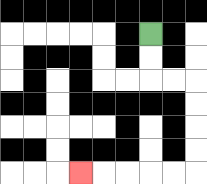{'start': '[6, 1]', 'end': '[3, 7]', 'path_directions': 'D,D,R,R,D,D,D,D,L,L,L,L,L', 'path_coordinates': '[[6, 1], [6, 2], [6, 3], [7, 3], [8, 3], [8, 4], [8, 5], [8, 6], [8, 7], [7, 7], [6, 7], [5, 7], [4, 7], [3, 7]]'}